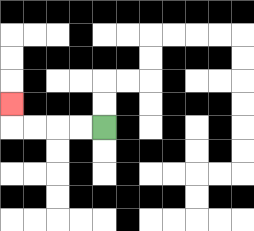{'start': '[4, 5]', 'end': '[0, 4]', 'path_directions': 'L,L,L,L,U', 'path_coordinates': '[[4, 5], [3, 5], [2, 5], [1, 5], [0, 5], [0, 4]]'}